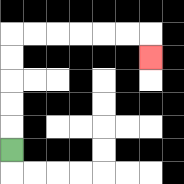{'start': '[0, 6]', 'end': '[6, 2]', 'path_directions': 'U,U,U,U,U,R,R,R,R,R,R,D', 'path_coordinates': '[[0, 6], [0, 5], [0, 4], [0, 3], [0, 2], [0, 1], [1, 1], [2, 1], [3, 1], [4, 1], [5, 1], [6, 1], [6, 2]]'}